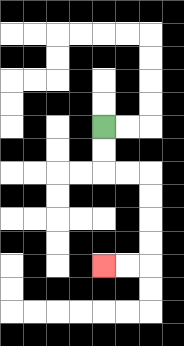{'start': '[4, 5]', 'end': '[4, 11]', 'path_directions': 'D,D,R,R,D,D,D,D,L,L', 'path_coordinates': '[[4, 5], [4, 6], [4, 7], [5, 7], [6, 7], [6, 8], [6, 9], [6, 10], [6, 11], [5, 11], [4, 11]]'}